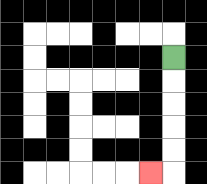{'start': '[7, 2]', 'end': '[6, 7]', 'path_directions': 'D,D,D,D,D,L', 'path_coordinates': '[[7, 2], [7, 3], [7, 4], [7, 5], [7, 6], [7, 7], [6, 7]]'}